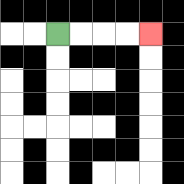{'start': '[2, 1]', 'end': '[6, 1]', 'path_directions': 'R,R,R,R', 'path_coordinates': '[[2, 1], [3, 1], [4, 1], [5, 1], [6, 1]]'}